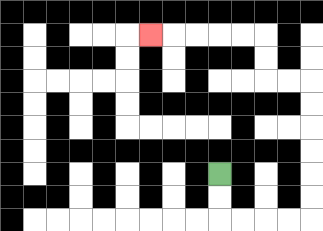{'start': '[9, 7]', 'end': '[6, 1]', 'path_directions': 'D,D,R,R,R,R,U,U,U,U,U,U,L,L,U,U,L,L,L,L,L', 'path_coordinates': '[[9, 7], [9, 8], [9, 9], [10, 9], [11, 9], [12, 9], [13, 9], [13, 8], [13, 7], [13, 6], [13, 5], [13, 4], [13, 3], [12, 3], [11, 3], [11, 2], [11, 1], [10, 1], [9, 1], [8, 1], [7, 1], [6, 1]]'}